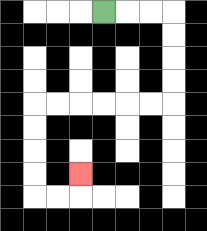{'start': '[4, 0]', 'end': '[3, 7]', 'path_directions': 'R,R,R,D,D,D,D,L,L,L,L,L,L,D,D,D,D,R,R,U', 'path_coordinates': '[[4, 0], [5, 0], [6, 0], [7, 0], [7, 1], [7, 2], [7, 3], [7, 4], [6, 4], [5, 4], [4, 4], [3, 4], [2, 4], [1, 4], [1, 5], [1, 6], [1, 7], [1, 8], [2, 8], [3, 8], [3, 7]]'}